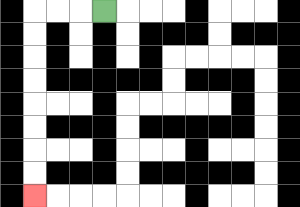{'start': '[4, 0]', 'end': '[1, 8]', 'path_directions': 'L,L,L,D,D,D,D,D,D,D,D', 'path_coordinates': '[[4, 0], [3, 0], [2, 0], [1, 0], [1, 1], [1, 2], [1, 3], [1, 4], [1, 5], [1, 6], [1, 7], [1, 8]]'}